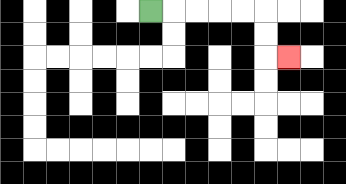{'start': '[6, 0]', 'end': '[12, 2]', 'path_directions': 'R,R,R,R,R,D,D,R', 'path_coordinates': '[[6, 0], [7, 0], [8, 0], [9, 0], [10, 0], [11, 0], [11, 1], [11, 2], [12, 2]]'}